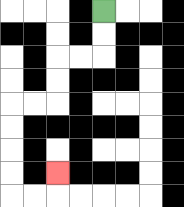{'start': '[4, 0]', 'end': '[2, 7]', 'path_directions': 'D,D,L,L,D,D,L,L,D,D,D,D,R,R,U', 'path_coordinates': '[[4, 0], [4, 1], [4, 2], [3, 2], [2, 2], [2, 3], [2, 4], [1, 4], [0, 4], [0, 5], [0, 6], [0, 7], [0, 8], [1, 8], [2, 8], [2, 7]]'}